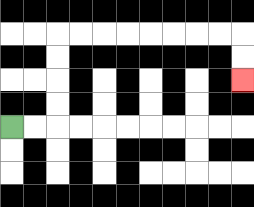{'start': '[0, 5]', 'end': '[10, 3]', 'path_directions': 'R,R,U,U,U,U,R,R,R,R,R,R,R,R,D,D', 'path_coordinates': '[[0, 5], [1, 5], [2, 5], [2, 4], [2, 3], [2, 2], [2, 1], [3, 1], [4, 1], [5, 1], [6, 1], [7, 1], [8, 1], [9, 1], [10, 1], [10, 2], [10, 3]]'}